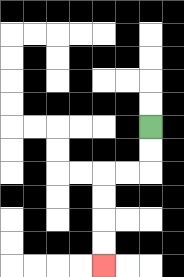{'start': '[6, 5]', 'end': '[4, 11]', 'path_directions': 'D,D,L,L,D,D,D,D', 'path_coordinates': '[[6, 5], [6, 6], [6, 7], [5, 7], [4, 7], [4, 8], [4, 9], [4, 10], [4, 11]]'}